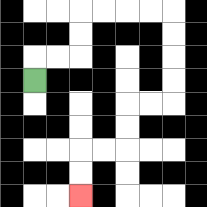{'start': '[1, 3]', 'end': '[3, 8]', 'path_directions': 'U,R,R,U,U,R,R,R,R,D,D,D,D,L,L,D,D,L,L,D,D', 'path_coordinates': '[[1, 3], [1, 2], [2, 2], [3, 2], [3, 1], [3, 0], [4, 0], [5, 0], [6, 0], [7, 0], [7, 1], [7, 2], [7, 3], [7, 4], [6, 4], [5, 4], [5, 5], [5, 6], [4, 6], [3, 6], [3, 7], [3, 8]]'}